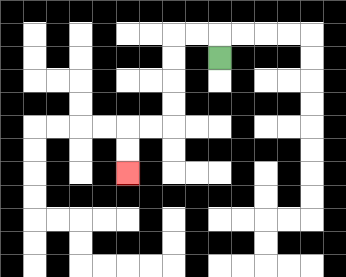{'start': '[9, 2]', 'end': '[5, 7]', 'path_directions': 'U,L,L,D,D,D,D,L,L,D,D', 'path_coordinates': '[[9, 2], [9, 1], [8, 1], [7, 1], [7, 2], [7, 3], [7, 4], [7, 5], [6, 5], [5, 5], [5, 6], [5, 7]]'}